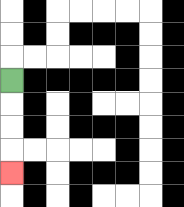{'start': '[0, 3]', 'end': '[0, 7]', 'path_directions': 'D,D,D,D', 'path_coordinates': '[[0, 3], [0, 4], [0, 5], [0, 6], [0, 7]]'}